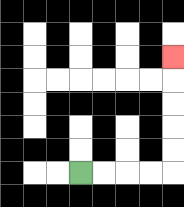{'start': '[3, 7]', 'end': '[7, 2]', 'path_directions': 'R,R,R,R,U,U,U,U,U', 'path_coordinates': '[[3, 7], [4, 7], [5, 7], [6, 7], [7, 7], [7, 6], [7, 5], [7, 4], [7, 3], [7, 2]]'}